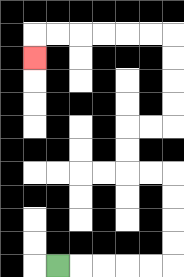{'start': '[2, 11]', 'end': '[1, 2]', 'path_directions': 'R,R,R,R,R,U,U,U,U,L,L,U,U,R,R,U,U,U,U,L,L,L,L,L,L,D', 'path_coordinates': '[[2, 11], [3, 11], [4, 11], [5, 11], [6, 11], [7, 11], [7, 10], [7, 9], [7, 8], [7, 7], [6, 7], [5, 7], [5, 6], [5, 5], [6, 5], [7, 5], [7, 4], [7, 3], [7, 2], [7, 1], [6, 1], [5, 1], [4, 1], [3, 1], [2, 1], [1, 1], [1, 2]]'}